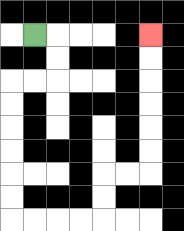{'start': '[1, 1]', 'end': '[6, 1]', 'path_directions': 'R,D,D,L,L,D,D,D,D,D,D,R,R,R,R,U,U,R,R,U,U,U,U,U,U', 'path_coordinates': '[[1, 1], [2, 1], [2, 2], [2, 3], [1, 3], [0, 3], [0, 4], [0, 5], [0, 6], [0, 7], [0, 8], [0, 9], [1, 9], [2, 9], [3, 9], [4, 9], [4, 8], [4, 7], [5, 7], [6, 7], [6, 6], [6, 5], [6, 4], [6, 3], [6, 2], [6, 1]]'}